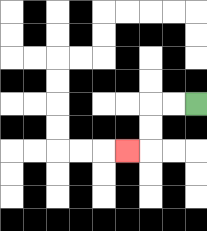{'start': '[8, 4]', 'end': '[5, 6]', 'path_directions': 'L,L,D,D,L', 'path_coordinates': '[[8, 4], [7, 4], [6, 4], [6, 5], [6, 6], [5, 6]]'}